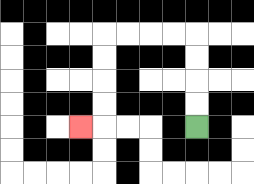{'start': '[8, 5]', 'end': '[3, 5]', 'path_directions': 'U,U,U,U,L,L,L,L,D,D,D,D,L', 'path_coordinates': '[[8, 5], [8, 4], [8, 3], [8, 2], [8, 1], [7, 1], [6, 1], [5, 1], [4, 1], [4, 2], [4, 3], [4, 4], [4, 5], [3, 5]]'}